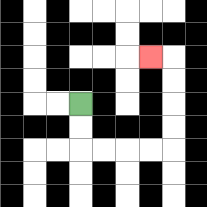{'start': '[3, 4]', 'end': '[6, 2]', 'path_directions': 'D,D,R,R,R,R,U,U,U,U,L', 'path_coordinates': '[[3, 4], [3, 5], [3, 6], [4, 6], [5, 6], [6, 6], [7, 6], [7, 5], [7, 4], [7, 3], [7, 2], [6, 2]]'}